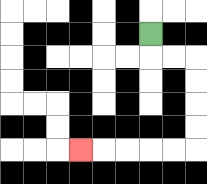{'start': '[6, 1]', 'end': '[3, 6]', 'path_directions': 'D,R,R,D,D,D,D,L,L,L,L,L', 'path_coordinates': '[[6, 1], [6, 2], [7, 2], [8, 2], [8, 3], [8, 4], [8, 5], [8, 6], [7, 6], [6, 6], [5, 6], [4, 6], [3, 6]]'}